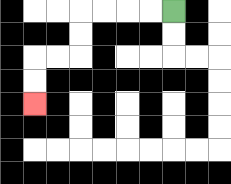{'start': '[7, 0]', 'end': '[1, 4]', 'path_directions': 'L,L,L,L,D,D,L,L,D,D', 'path_coordinates': '[[7, 0], [6, 0], [5, 0], [4, 0], [3, 0], [3, 1], [3, 2], [2, 2], [1, 2], [1, 3], [1, 4]]'}